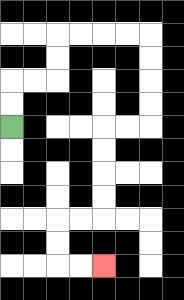{'start': '[0, 5]', 'end': '[4, 11]', 'path_directions': 'U,U,R,R,U,U,R,R,R,R,D,D,D,D,L,L,D,D,D,D,L,L,D,D,R,R', 'path_coordinates': '[[0, 5], [0, 4], [0, 3], [1, 3], [2, 3], [2, 2], [2, 1], [3, 1], [4, 1], [5, 1], [6, 1], [6, 2], [6, 3], [6, 4], [6, 5], [5, 5], [4, 5], [4, 6], [4, 7], [4, 8], [4, 9], [3, 9], [2, 9], [2, 10], [2, 11], [3, 11], [4, 11]]'}